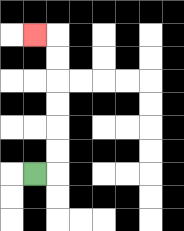{'start': '[1, 7]', 'end': '[1, 1]', 'path_directions': 'R,U,U,U,U,U,U,L', 'path_coordinates': '[[1, 7], [2, 7], [2, 6], [2, 5], [2, 4], [2, 3], [2, 2], [2, 1], [1, 1]]'}